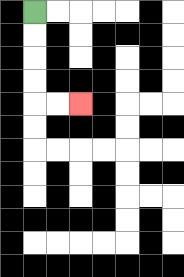{'start': '[1, 0]', 'end': '[3, 4]', 'path_directions': 'D,D,D,D,R,R', 'path_coordinates': '[[1, 0], [1, 1], [1, 2], [1, 3], [1, 4], [2, 4], [3, 4]]'}